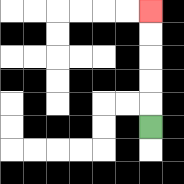{'start': '[6, 5]', 'end': '[6, 0]', 'path_directions': 'U,U,U,U,U', 'path_coordinates': '[[6, 5], [6, 4], [6, 3], [6, 2], [6, 1], [6, 0]]'}